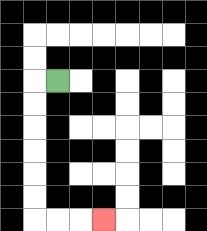{'start': '[2, 3]', 'end': '[4, 9]', 'path_directions': 'L,D,D,D,D,D,D,R,R,R', 'path_coordinates': '[[2, 3], [1, 3], [1, 4], [1, 5], [1, 6], [1, 7], [1, 8], [1, 9], [2, 9], [3, 9], [4, 9]]'}